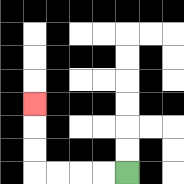{'start': '[5, 7]', 'end': '[1, 4]', 'path_directions': 'L,L,L,L,U,U,U', 'path_coordinates': '[[5, 7], [4, 7], [3, 7], [2, 7], [1, 7], [1, 6], [1, 5], [1, 4]]'}